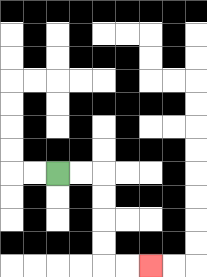{'start': '[2, 7]', 'end': '[6, 11]', 'path_directions': 'R,R,D,D,D,D,R,R', 'path_coordinates': '[[2, 7], [3, 7], [4, 7], [4, 8], [4, 9], [4, 10], [4, 11], [5, 11], [6, 11]]'}